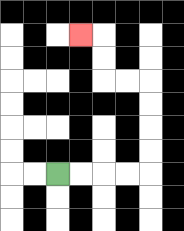{'start': '[2, 7]', 'end': '[3, 1]', 'path_directions': 'R,R,R,R,U,U,U,U,L,L,U,U,L', 'path_coordinates': '[[2, 7], [3, 7], [4, 7], [5, 7], [6, 7], [6, 6], [6, 5], [6, 4], [6, 3], [5, 3], [4, 3], [4, 2], [4, 1], [3, 1]]'}